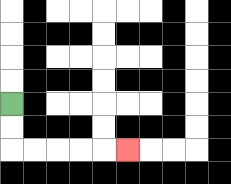{'start': '[0, 4]', 'end': '[5, 6]', 'path_directions': 'D,D,R,R,R,R,R', 'path_coordinates': '[[0, 4], [0, 5], [0, 6], [1, 6], [2, 6], [3, 6], [4, 6], [5, 6]]'}